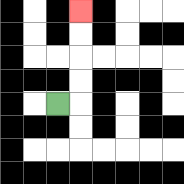{'start': '[2, 4]', 'end': '[3, 0]', 'path_directions': 'R,U,U,U,U', 'path_coordinates': '[[2, 4], [3, 4], [3, 3], [3, 2], [3, 1], [3, 0]]'}